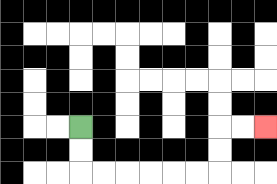{'start': '[3, 5]', 'end': '[11, 5]', 'path_directions': 'D,D,R,R,R,R,R,R,U,U,R,R', 'path_coordinates': '[[3, 5], [3, 6], [3, 7], [4, 7], [5, 7], [6, 7], [7, 7], [8, 7], [9, 7], [9, 6], [9, 5], [10, 5], [11, 5]]'}